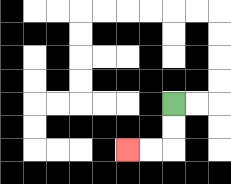{'start': '[7, 4]', 'end': '[5, 6]', 'path_directions': 'D,D,L,L', 'path_coordinates': '[[7, 4], [7, 5], [7, 6], [6, 6], [5, 6]]'}